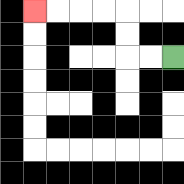{'start': '[7, 2]', 'end': '[1, 0]', 'path_directions': 'L,L,U,U,L,L,L,L', 'path_coordinates': '[[7, 2], [6, 2], [5, 2], [5, 1], [5, 0], [4, 0], [3, 0], [2, 0], [1, 0]]'}